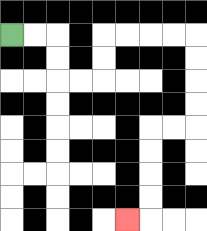{'start': '[0, 1]', 'end': '[5, 9]', 'path_directions': 'R,R,D,D,R,R,U,U,R,R,R,R,D,D,D,D,L,L,D,D,D,D,L', 'path_coordinates': '[[0, 1], [1, 1], [2, 1], [2, 2], [2, 3], [3, 3], [4, 3], [4, 2], [4, 1], [5, 1], [6, 1], [7, 1], [8, 1], [8, 2], [8, 3], [8, 4], [8, 5], [7, 5], [6, 5], [6, 6], [6, 7], [6, 8], [6, 9], [5, 9]]'}